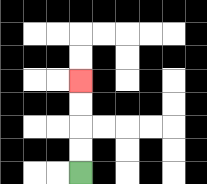{'start': '[3, 7]', 'end': '[3, 3]', 'path_directions': 'U,U,U,U', 'path_coordinates': '[[3, 7], [3, 6], [3, 5], [3, 4], [3, 3]]'}